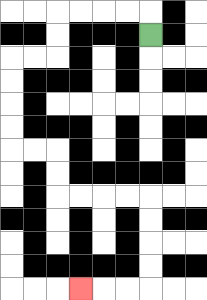{'start': '[6, 1]', 'end': '[3, 12]', 'path_directions': 'U,L,L,L,L,D,D,L,L,D,D,D,D,R,R,D,D,R,R,R,R,D,D,D,D,L,L,L', 'path_coordinates': '[[6, 1], [6, 0], [5, 0], [4, 0], [3, 0], [2, 0], [2, 1], [2, 2], [1, 2], [0, 2], [0, 3], [0, 4], [0, 5], [0, 6], [1, 6], [2, 6], [2, 7], [2, 8], [3, 8], [4, 8], [5, 8], [6, 8], [6, 9], [6, 10], [6, 11], [6, 12], [5, 12], [4, 12], [3, 12]]'}